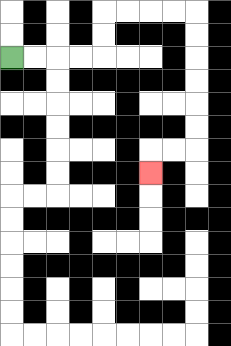{'start': '[0, 2]', 'end': '[6, 7]', 'path_directions': 'R,R,R,R,U,U,R,R,R,R,D,D,D,D,D,D,L,L,D', 'path_coordinates': '[[0, 2], [1, 2], [2, 2], [3, 2], [4, 2], [4, 1], [4, 0], [5, 0], [6, 0], [7, 0], [8, 0], [8, 1], [8, 2], [8, 3], [8, 4], [8, 5], [8, 6], [7, 6], [6, 6], [6, 7]]'}